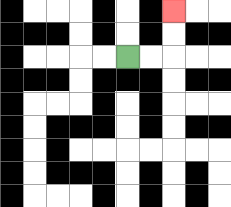{'start': '[5, 2]', 'end': '[7, 0]', 'path_directions': 'R,R,U,U', 'path_coordinates': '[[5, 2], [6, 2], [7, 2], [7, 1], [7, 0]]'}